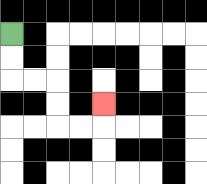{'start': '[0, 1]', 'end': '[4, 4]', 'path_directions': 'D,D,R,R,D,D,R,R,U', 'path_coordinates': '[[0, 1], [0, 2], [0, 3], [1, 3], [2, 3], [2, 4], [2, 5], [3, 5], [4, 5], [4, 4]]'}